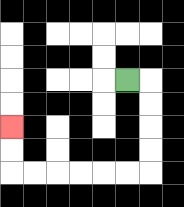{'start': '[5, 3]', 'end': '[0, 5]', 'path_directions': 'R,D,D,D,D,L,L,L,L,L,L,U,U', 'path_coordinates': '[[5, 3], [6, 3], [6, 4], [6, 5], [6, 6], [6, 7], [5, 7], [4, 7], [3, 7], [2, 7], [1, 7], [0, 7], [0, 6], [0, 5]]'}